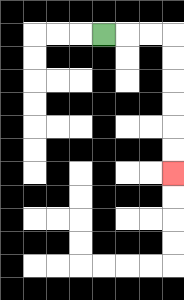{'start': '[4, 1]', 'end': '[7, 7]', 'path_directions': 'R,R,R,D,D,D,D,D,D', 'path_coordinates': '[[4, 1], [5, 1], [6, 1], [7, 1], [7, 2], [7, 3], [7, 4], [7, 5], [7, 6], [7, 7]]'}